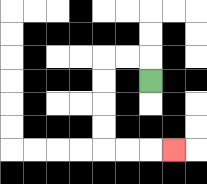{'start': '[6, 3]', 'end': '[7, 6]', 'path_directions': 'U,L,L,D,D,D,D,R,R,R', 'path_coordinates': '[[6, 3], [6, 2], [5, 2], [4, 2], [4, 3], [4, 4], [4, 5], [4, 6], [5, 6], [6, 6], [7, 6]]'}